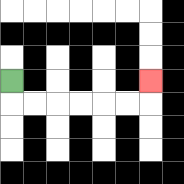{'start': '[0, 3]', 'end': '[6, 3]', 'path_directions': 'D,R,R,R,R,R,R,U', 'path_coordinates': '[[0, 3], [0, 4], [1, 4], [2, 4], [3, 4], [4, 4], [5, 4], [6, 4], [6, 3]]'}